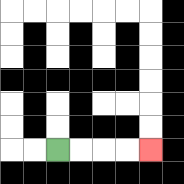{'start': '[2, 6]', 'end': '[6, 6]', 'path_directions': 'R,R,R,R', 'path_coordinates': '[[2, 6], [3, 6], [4, 6], [5, 6], [6, 6]]'}